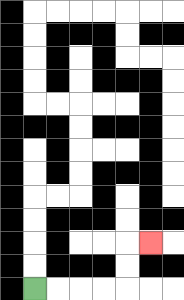{'start': '[1, 12]', 'end': '[6, 10]', 'path_directions': 'R,R,R,R,U,U,R', 'path_coordinates': '[[1, 12], [2, 12], [3, 12], [4, 12], [5, 12], [5, 11], [5, 10], [6, 10]]'}